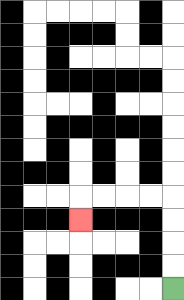{'start': '[7, 12]', 'end': '[3, 9]', 'path_directions': 'U,U,U,U,L,L,L,L,D', 'path_coordinates': '[[7, 12], [7, 11], [7, 10], [7, 9], [7, 8], [6, 8], [5, 8], [4, 8], [3, 8], [3, 9]]'}